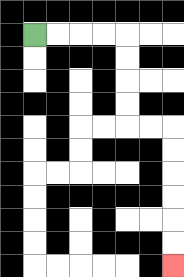{'start': '[1, 1]', 'end': '[7, 11]', 'path_directions': 'R,R,R,R,D,D,D,D,R,R,D,D,D,D,D,D', 'path_coordinates': '[[1, 1], [2, 1], [3, 1], [4, 1], [5, 1], [5, 2], [5, 3], [5, 4], [5, 5], [6, 5], [7, 5], [7, 6], [7, 7], [7, 8], [7, 9], [7, 10], [7, 11]]'}